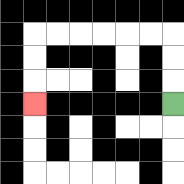{'start': '[7, 4]', 'end': '[1, 4]', 'path_directions': 'U,U,U,L,L,L,L,L,L,D,D,D', 'path_coordinates': '[[7, 4], [7, 3], [7, 2], [7, 1], [6, 1], [5, 1], [4, 1], [3, 1], [2, 1], [1, 1], [1, 2], [1, 3], [1, 4]]'}